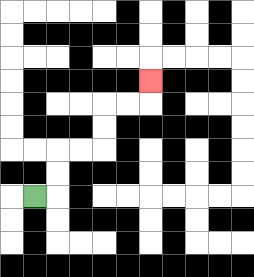{'start': '[1, 8]', 'end': '[6, 3]', 'path_directions': 'R,U,U,R,R,U,U,R,R,U', 'path_coordinates': '[[1, 8], [2, 8], [2, 7], [2, 6], [3, 6], [4, 6], [4, 5], [4, 4], [5, 4], [6, 4], [6, 3]]'}